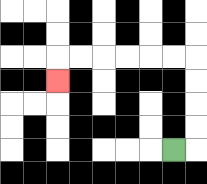{'start': '[7, 6]', 'end': '[2, 3]', 'path_directions': 'R,U,U,U,U,L,L,L,L,L,L,D', 'path_coordinates': '[[7, 6], [8, 6], [8, 5], [8, 4], [8, 3], [8, 2], [7, 2], [6, 2], [5, 2], [4, 2], [3, 2], [2, 2], [2, 3]]'}